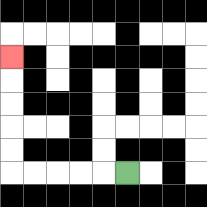{'start': '[5, 7]', 'end': '[0, 2]', 'path_directions': 'L,L,L,L,L,U,U,U,U,U', 'path_coordinates': '[[5, 7], [4, 7], [3, 7], [2, 7], [1, 7], [0, 7], [0, 6], [0, 5], [0, 4], [0, 3], [0, 2]]'}